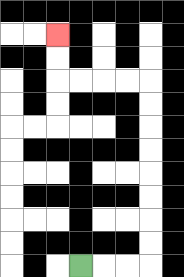{'start': '[3, 11]', 'end': '[2, 1]', 'path_directions': 'R,R,R,U,U,U,U,U,U,U,U,L,L,L,L,U,U', 'path_coordinates': '[[3, 11], [4, 11], [5, 11], [6, 11], [6, 10], [6, 9], [6, 8], [6, 7], [6, 6], [6, 5], [6, 4], [6, 3], [5, 3], [4, 3], [3, 3], [2, 3], [2, 2], [2, 1]]'}